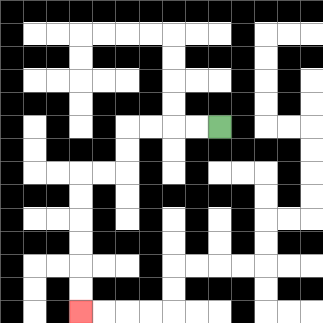{'start': '[9, 5]', 'end': '[3, 13]', 'path_directions': 'L,L,L,L,D,D,L,L,D,D,D,D,D,D', 'path_coordinates': '[[9, 5], [8, 5], [7, 5], [6, 5], [5, 5], [5, 6], [5, 7], [4, 7], [3, 7], [3, 8], [3, 9], [3, 10], [3, 11], [3, 12], [3, 13]]'}